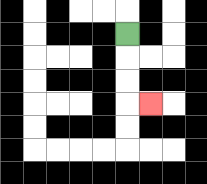{'start': '[5, 1]', 'end': '[6, 4]', 'path_directions': 'D,D,D,R', 'path_coordinates': '[[5, 1], [5, 2], [5, 3], [5, 4], [6, 4]]'}